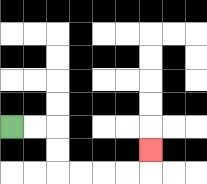{'start': '[0, 5]', 'end': '[6, 6]', 'path_directions': 'R,R,D,D,R,R,R,R,U', 'path_coordinates': '[[0, 5], [1, 5], [2, 5], [2, 6], [2, 7], [3, 7], [4, 7], [5, 7], [6, 7], [6, 6]]'}